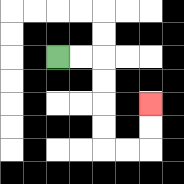{'start': '[2, 2]', 'end': '[6, 4]', 'path_directions': 'R,R,D,D,D,D,R,R,U,U', 'path_coordinates': '[[2, 2], [3, 2], [4, 2], [4, 3], [4, 4], [4, 5], [4, 6], [5, 6], [6, 6], [6, 5], [6, 4]]'}